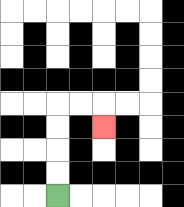{'start': '[2, 8]', 'end': '[4, 5]', 'path_directions': 'U,U,U,U,R,R,D', 'path_coordinates': '[[2, 8], [2, 7], [2, 6], [2, 5], [2, 4], [3, 4], [4, 4], [4, 5]]'}